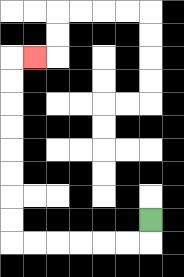{'start': '[6, 9]', 'end': '[1, 2]', 'path_directions': 'D,L,L,L,L,L,L,U,U,U,U,U,U,U,U,R', 'path_coordinates': '[[6, 9], [6, 10], [5, 10], [4, 10], [3, 10], [2, 10], [1, 10], [0, 10], [0, 9], [0, 8], [0, 7], [0, 6], [0, 5], [0, 4], [0, 3], [0, 2], [1, 2]]'}